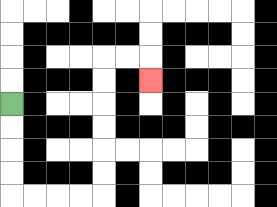{'start': '[0, 4]', 'end': '[6, 3]', 'path_directions': 'D,D,D,D,R,R,R,R,U,U,U,U,U,U,R,R,D', 'path_coordinates': '[[0, 4], [0, 5], [0, 6], [0, 7], [0, 8], [1, 8], [2, 8], [3, 8], [4, 8], [4, 7], [4, 6], [4, 5], [4, 4], [4, 3], [4, 2], [5, 2], [6, 2], [6, 3]]'}